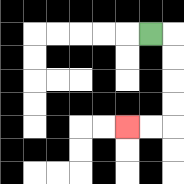{'start': '[6, 1]', 'end': '[5, 5]', 'path_directions': 'R,D,D,D,D,L,L', 'path_coordinates': '[[6, 1], [7, 1], [7, 2], [7, 3], [7, 4], [7, 5], [6, 5], [5, 5]]'}